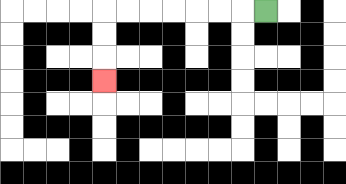{'start': '[11, 0]', 'end': '[4, 3]', 'path_directions': 'L,L,L,L,L,L,L,D,D,D', 'path_coordinates': '[[11, 0], [10, 0], [9, 0], [8, 0], [7, 0], [6, 0], [5, 0], [4, 0], [4, 1], [4, 2], [4, 3]]'}